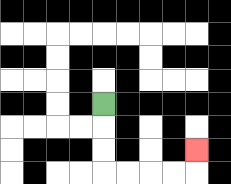{'start': '[4, 4]', 'end': '[8, 6]', 'path_directions': 'D,D,D,R,R,R,R,U', 'path_coordinates': '[[4, 4], [4, 5], [4, 6], [4, 7], [5, 7], [6, 7], [7, 7], [8, 7], [8, 6]]'}